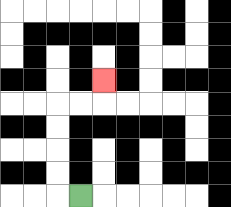{'start': '[3, 8]', 'end': '[4, 3]', 'path_directions': 'L,U,U,U,U,R,R,U', 'path_coordinates': '[[3, 8], [2, 8], [2, 7], [2, 6], [2, 5], [2, 4], [3, 4], [4, 4], [4, 3]]'}